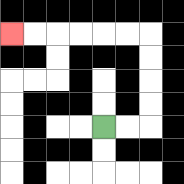{'start': '[4, 5]', 'end': '[0, 1]', 'path_directions': 'R,R,U,U,U,U,L,L,L,L,L,L', 'path_coordinates': '[[4, 5], [5, 5], [6, 5], [6, 4], [6, 3], [6, 2], [6, 1], [5, 1], [4, 1], [3, 1], [2, 1], [1, 1], [0, 1]]'}